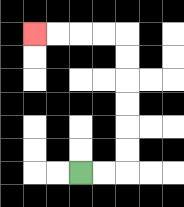{'start': '[3, 7]', 'end': '[1, 1]', 'path_directions': 'R,R,U,U,U,U,U,U,L,L,L,L', 'path_coordinates': '[[3, 7], [4, 7], [5, 7], [5, 6], [5, 5], [5, 4], [5, 3], [5, 2], [5, 1], [4, 1], [3, 1], [2, 1], [1, 1]]'}